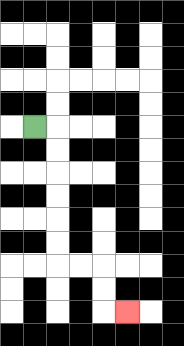{'start': '[1, 5]', 'end': '[5, 13]', 'path_directions': 'R,D,D,D,D,D,D,R,R,D,D,R', 'path_coordinates': '[[1, 5], [2, 5], [2, 6], [2, 7], [2, 8], [2, 9], [2, 10], [2, 11], [3, 11], [4, 11], [4, 12], [4, 13], [5, 13]]'}